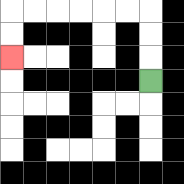{'start': '[6, 3]', 'end': '[0, 2]', 'path_directions': 'U,U,U,L,L,L,L,L,L,D,D', 'path_coordinates': '[[6, 3], [6, 2], [6, 1], [6, 0], [5, 0], [4, 0], [3, 0], [2, 0], [1, 0], [0, 0], [0, 1], [0, 2]]'}